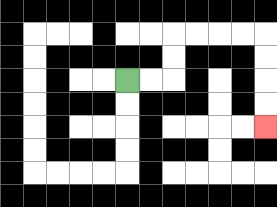{'start': '[5, 3]', 'end': '[11, 5]', 'path_directions': 'R,R,U,U,R,R,R,R,D,D,D,D', 'path_coordinates': '[[5, 3], [6, 3], [7, 3], [7, 2], [7, 1], [8, 1], [9, 1], [10, 1], [11, 1], [11, 2], [11, 3], [11, 4], [11, 5]]'}